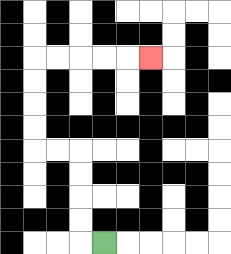{'start': '[4, 10]', 'end': '[6, 2]', 'path_directions': 'L,U,U,U,U,L,L,U,U,U,U,R,R,R,R,R', 'path_coordinates': '[[4, 10], [3, 10], [3, 9], [3, 8], [3, 7], [3, 6], [2, 6], [1, 6], [1, 5], [1, 4], [1, 3], [1, 2], [2, 2], [3, 2], [4, 2], [5, 2], [6, 2]]'}